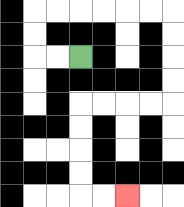{'start': '[3, 2]', 'end': '[5, 8]', 'path_directions': 'L,L,U,U,R,R,R,R,R,R,D,D,D,D,L,L,L,L,D,D,D,D,R,R', 'path_coordinates': '[[3, 2], [2, 2], [1, 2], [1, 1], [1, 0], [2, 0], [3, 0], [4, 0], [5, 0], [6, 0], [7, 0], [7, 1], [7, 2], [7, 3], [7, 4], [6, 4], [5, 4], [4, 4], [3, 4], [3, 5], [3, 6], [3, 7], [3, 8], [4, 8], [5, 8]]'}